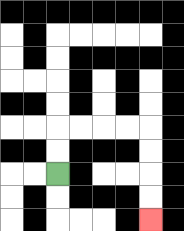{'start': '[2, 7]', 'end': '[6, 9]', 'path_directions': 'U,U,R,R,R,R,D,D,D,D', 'path_coordinates': '[[2, 7], [2, 6], [2, 5], [3, 5], [4, 5], [5, 5], [6, 5], [6, 6], [6, 7], [6, 8], [6, 9]]'}